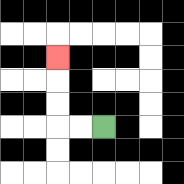{'start': '[4, 5]', 'end': '[2, 2]', 'path_directions': 'L,L,U,U,U', 'path_coordinates': '[[4, 5], [3, 5], [2, 5], [2, 4], [2, 3], [2, 2]]'}